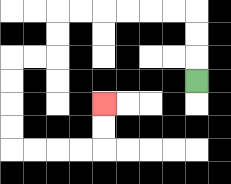{'start': '[8, 3]', 'end': '[4, 4]', 'path_directions': 'U,U,U,L,L,L,L,L,L,D,D,L,L,D,D,D,D,R,R,R,R,U,U', 'path_coordinates': '[[8, 3], [8, 2], [8, 1], [8, 0], [7, 0], [6, 0], [5, 0], [4, 0], [3, 0], [2, 0], [2, 1], [2, 2], [1, 2], [0, 2], [0, 3], [0, 4], [0, 5], [0, 6], [1, 6], [2, 6], [3, 6], [4, 6], [4, 5], [4, 4]]'}